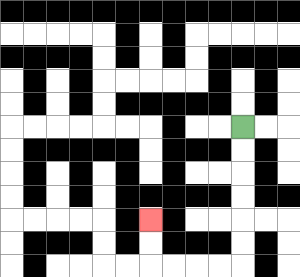{'start': '[10, 5]', 'end': '[6, 9]', 'path_directions': 'D,D,D,D,D,D,L,L,L,L,U,U', 'path_coordinates': '[[10, 5], [10, 6], [10, 7], [10, 8], [10, 9], [10, 10], [10, 11], [9, 11], [8, 11], [7, 11], [6, 11], [6, 10], [6, 9]]'}